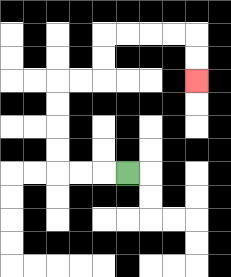{'start': '[5, 7]', 'end': '[8, 3]', 'path_directions': 'L,L,L,U,U,U,U,R,R,U,U,R,R,R,R,D,D', 'path_coordinates': '[[5, 7], [4, 7], [3, 7], [2, 7], [2, 6], [2, 5], [2, 4], [2, 3], [3, 3], [4, 3], [4, 2], [4, 1], [5, 1], [6, 1], [7, 1], [8, 1], [8, 2], [8, 3]]'}